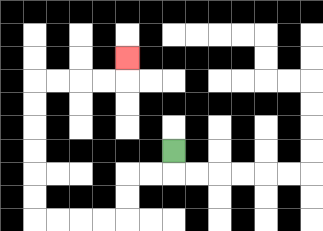{'start': '[7, 6]', 'end': '[5, 2]', 'path_directions': 'D,L,L,D,D,L,L,L,L,U,U,U,U,U,U,R,R,R,R,U', 'path_coordinates': '[[7, 6], [7, 7], [6, 7], [5, 7], [5, 8], [5, 9], [4, 9], [3, 9], [2, 9], [1, 9], [1, 8], [1, 7], [1, 6], [1, 5], [1, 4], [1, 3], [2, 3], [3, 3], [4, 3], [5, 3], [5, 2]]'}